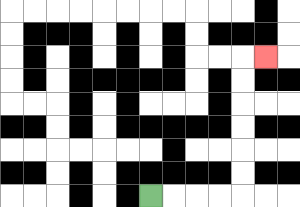{'start': '[6, 8]', 'end': '[11, 2]', 'path_directions': 'R,R,R,R,U,U,U,U,U,U,R', 'path_coordinates': '[[6, 8], [7, 8], [8, 8], [9, 8], [10, 8], [10, 7], [10, 6], [10, 5], [10, 4], [10, 3], [10, 2], [11, 2]]'}